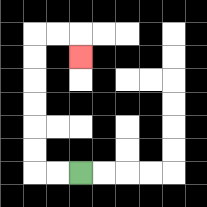{'start': '[3, 7]', 'end': '[3, 2]', 'path_directions': 'L,L,U,U,U,U,U,U,R,R,D', 'path_coordinates': '[[3, 7], [2, 7], [1, 7], [1, 6], [1, 5], [1, 4], [1, 3], [1, 2], [1, 1], [2, 1], [3, 1], [3, 2]]'}